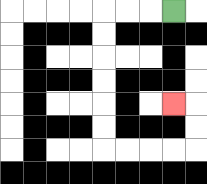{'start': '[7, 0]', 'end': '[7, 4]', 'path_directions': 'L,L,L,D,D,D,D,D,D,R,R,R,R,U,U,L', 'path_coordinates': '[[7, 0], [6, 0], [5, 0], [4, 0], [4, 1], [4, 2], [4, 3], [4, 4], [4, 5], [4, 6], [5, 6], [6, 6], [7, 6], [8, 6], [8, 5], [8, 4], [7, 4]]'}